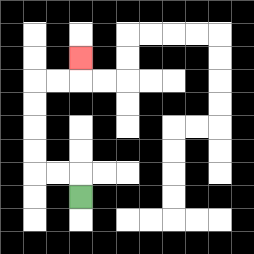{'start': '[3, 8]', 'end': '[3, 2]', 'path_directions': 'U,L,L,U,U,U,U,R,R,U', 'path_coordinates': '[[3, 8], [3, 7], [2, 7], [1, 7], [1, 6], [1, 5], [1, 4], [1, 3], [2, 3], [3, 3], [3, 2]]'}